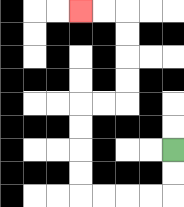{'start': '[7, 6]', 'end': '[3, 0]', 'path_directions': 'D,D,L,L,L,L,U,U,U,U,R,R,U,U,U,U,L,L', 'path_coordinates': '[[7, 6], [7, 7], [7, 8], [6, 8], [5, 8], [4, 8], [3, 8], [3, 7], [3, 6], [3, 5], [3, 4], [4, 4], [5, 4], [5, 3], [5, 2], [5, 1], [5, 0], [4, 0], [3, 0]]'}